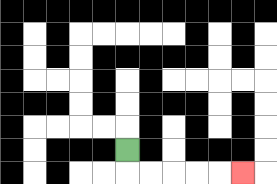{'start': '[5, 6]', 'end': '[10, 7]', 'path_directions': 'D,R,R,R,R,R', 'path_coordinates': '[[5, 6], [5, 7], [6, 7], [7, 7], [8, 7], [9, 7], [10, 7]]'}